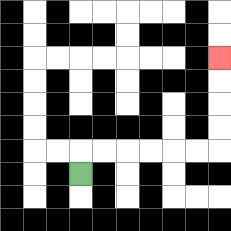{'start': '[3, 7]', 'end': '[9, 2]', 'path_directions': 'U,R,R,R,R,R,R,U,U,U,U', 'path_coordinates': '[[3, 7], [3, 6], [4, 6], [5, 6], [6, 6], [7, 6], [8, 6], [9, 6], [9, 5], [9, 4], [9, 3], [9, 2]]'}